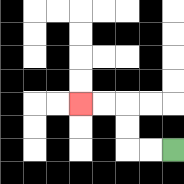{'start': '[7, 6]', 'end': '[3, 4]', 'path_directions': 'L,L,U,U,L,L', 'path_coordinates': '[[7, 6], [6, 6], [5, 6], [5, 5], [5, 4], [4, 4], [3, 4]]'}